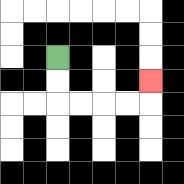{'start': '[2, 2]', 'end': '[6, 3]', 'path_directions': 'D,D,R,R,R,R,U', 'path_coordinates': '[[2, 2], [2, 3], [2, 4], [3, 4], [4, 4], [5, 4], [6, 4], [6, 3]]'}